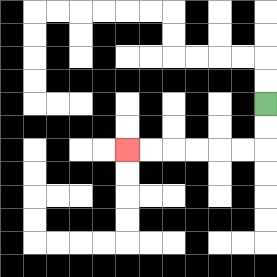{'start': '[11, 4]', 'end': '[5, 6]', 'path_directions': 'D,D,L,L,L,L,L,L', 'path_coordinates': '[[11, 4], [11, 5], [11, 6], [10, 6], [9, 6], [8, 6], [7, 6], [6, 6], [5, 6]]'}